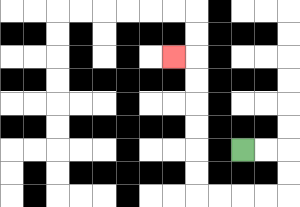{'start': '[10, 6]', 'end': '[7, 2]', 'path_directions': 'R,R,D,D,L,L,L,L,U,U,U,U,U,U,L', 'path_coordinates': '[[10, 6], [11, 6], [12, 6], [12, 7], [12, 8], [11, 8], [10, 8], [9, 8], [8, 8], [8, 7], [8, 6], [8, 5], [8, 4], [8, 3], [8, 2], [7, 2]]'}